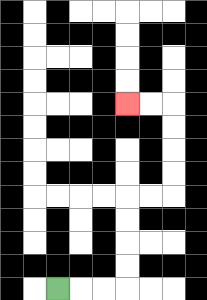{'start': '[2, 12]', 'end': '[5, 4]', 'path_directions': 'R,R,R,U,U,U,U,R,R,U,U,U,U,L,L', 'path_coordinates': '[[2, 12], [3, 12], [4, 12], [5, 12], [5, 11], [5, 10], [5, 9], [5, 8], [6, 8], [7, 8], [7, 7], [7, 6], [7, 5], [7, 4], [6, 4], [5, 4]]'}